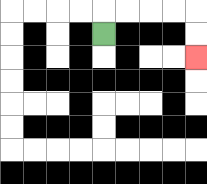{'start': '[4, 1]', 'end': '[8, 2]', 'path_directions': 'U,R,R,R,R,D,D', 'path_coordinates': '[[4, 1], [4, 0], [5, 0], [6, 0], [7, 0], [8, 0], [8, 1], [8, 2]]'}